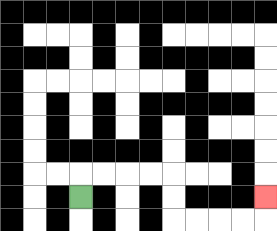{'start': '[3, 8]', 'end': '[11, 8]', 'path_directions': 'U,R,R,R,R,D,D,R,R,R,R,U', 'path_coordinates': '[[3, 8], [3, 7], [4, 7], [5, 7], [6, 7], [7, 7], [7, 8], [7, 9], [8, 9], [9, 9], [10, 9], [11, 9], [11, 8]]'}